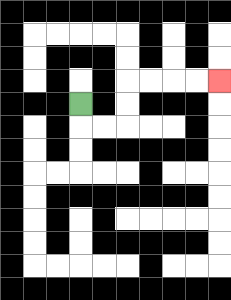{'start': '[3, 4]', 'end': '[9, 3]', 'path_directions': 'D,R,R,U,U,R,R,R,R', 'path_coordinates': '[[3, 4], [3, 5], [4, 5], [5, 5], [5, 4], [5, 3], [6, 3], [7, 3], [8, 3], [9, 3]]'}